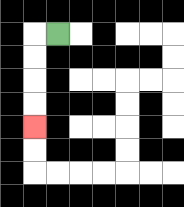{'start': '[2, 1]', 'end': '[1, 5]', 'path_directions': 'L,D,D,D,D', 'path_coordinates': '[[2, 1], [1, 1], [1, 2], [1, 3], [1, 4], [1, 5]]'}